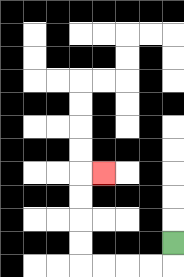{'start': '[7, 10]', 'end': '[4, 7]', 'path_directions': 'D,L,L,L,L,U,U,U,U,R', 'path_coordinates': '[[7, 10], [7, 11], [6, 11], [5, 11], [4, 11], [3, 11], [3, 10], [3, 9], [3, 8], [3, 7], [4, 7]]'}